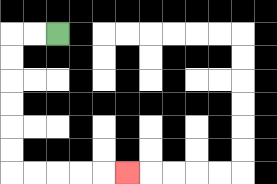{'start': '[2, 1]', 'end': '[5, 7]', 'path_directions': 'L,L,D,D,D,D,D,D,R,R,R,R,R', 'path_coordinates': '[[2, 1], [1, 1], [0, 1], [0, 2], [0, 3], [0, 4], [0, 5], [0, 6], [0, 7], [1, 7], [2, 7], [3, 7], [4, 7], [5, 7]]'}